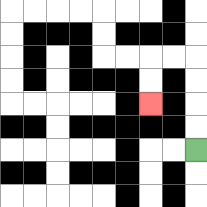{'start': '[8, 6]', 'end': '[6, 4]', 'path_directions': 'U,U,U,U,L,L,D,D', 'path_coordinates': '[[8, 6], [8, 5], [8, 4], [8, 3], [8, 2], [7, 2], [6, 2], [6, 3], [6, 4]]'}